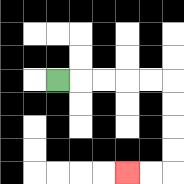{'start': '[2, 3]', 'end': '[5, 7]', 'path_directions': 'R,R,R,R,R,D,D,D,D,L,L', 'path_coordinates': '[[2, 3], [3, 3], [4, 3], [5, 3], [6, 3], [7, 3], [7, 4], [7, 5], [7, 6], [7, 7], [6, 7], [5, 7]]'}